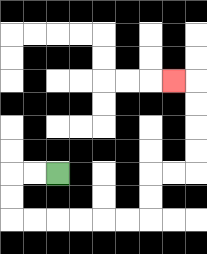{'start': '[2, 7]', 'end': '[7, 3]', 'path_directions': 'L,L,D,D,R,R,R,R,R,R,U,U,R,R,U,U,U,U,L', 'path_coordinates': '[[2, 7], [1, 7], [0, 7], [0, 8], [0, 9], [1, 9], [2, 9], [3, 9], [4, 9], [5, 9], [6, 9], [6, 8], [6, 7], [7, 7], [8, 7], [8, 6], [8, 5], [8, 4], [8, 3], [7, 3]]'}